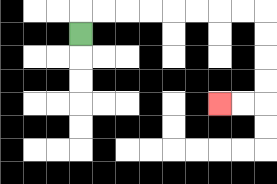{'start': '[3, 1]', 'end': '[9, 4]', 'path_directions': 'U,R,R,R,R,R,R,R,R,D,D,D,D,L,L', 'path_coordinates': '[[3, 1], [3, 0], [4, 0], [5, 0], [6, 0], [7, 0], [8, 0], [9, 0], [10, 0], [11, 0], [11, 1], [11, 2], [11, 3], [11, 4], [10, 4], [9, 4]]'}